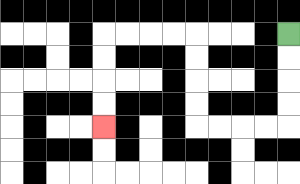{'start': '[12, 1]', 'end': '[4, 5]', 'path_directions': 'D,D,D,D,L,L,L,L,U,U,U,U,L,L,L,L,D,D,D,D', 'path_coordinates': '[[12, 1], [12, 2], [12, 3], [12, 4], [12, 5], [11, 5], [10, 5], [9, 5], [8, 5], [8, 4], [8, 3], [8, 2], [8, 1], [7, 1], [6, 1], [5, 1], [4, 1], [4, 2], [4, 3], [4, 4], [4, 5]]'}